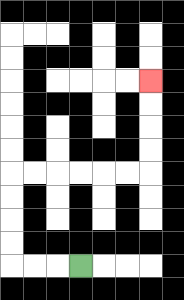{'start': '[3, 11]', 'end': '[6, 3]', 'path_directions': 'L,L,L,U,U,U,U,R,R,R,R,R,R,U,U,U,U', 'path_coordinates': '[[3, 11], [2, 11], [1, 11], [0, 11], [0, 10], [0, 9], [0, 8], [0, 7], [1, 7], [2, 7], [3, 7], [4, 7], [5, 7], [6, 7], [6, 6], [6, 5], [6, 4], [6, 3]]'}